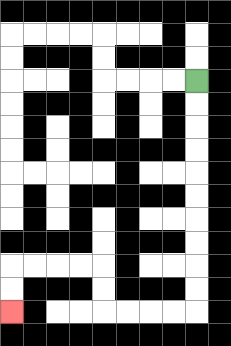{'start': '[8, 3]', 'end': '[0, 13]', 'path_directions': 'D,D,D,D,D,D,D,D,D,D,L,L,L,L,U,U,L,L,L,L,D,D', 'path_coordinates': '[[8, 3], [8, 4], [8, 5], [8, 6], [8, 7], [8, 8], [8, 9], [8, 10], [8, 11], [8, 12], [8, 13], [7, 13], [6, 13], [5, 13], [4, 13], [4, 12], [4, 11], [3, 11], [2, 11], [1, 11], [0, 11], [0, 12], [0, 13]]'}